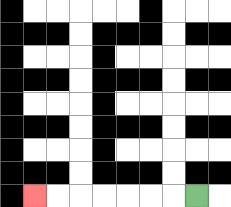{'start': '[8, 8]', 'end': '[1, 8]', 'path_directions': 'L,L,L,L,L,L,L', 'path_coordinates': '[[8, 8], [7, 8], [6, 8], [5, 8], [4, 8], [3, 8], [2, 8], [1, 8]]'}